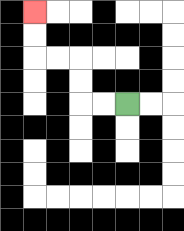{'start': '[5, 4]', 'end': '[1, 0]', 'path_directions': 'L,L,U,U,L,L,U,U', 'path_coordinates': '[[5, 4], [4, 4], [3, 4], [3, 3], [3, 2], [2, 2], [1, 2], [1, 1], [1, 0]]'}